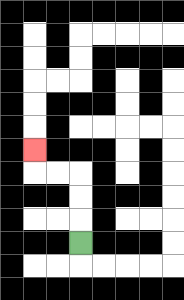{'start': '[3, 10]', 'end': '[1, 6]', 'path_directions': 'U,U,U,L,L,U', 'path_coordinates': '[[3, 10], [3, 9], [3, 8], [3, 7], [2, 7], [1, 7], [1, 6]]'}